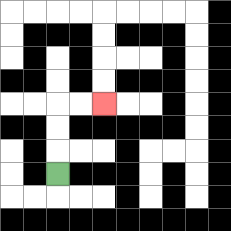{'start': '[2, 7]', 'end': '[4, 4]', 'path_directions': 'U,U,U,R,R', 'path_coordinates': '[[2, 7], [2, 6], [2, 5], [2, 4], [3, 4], [4, 4]]'}